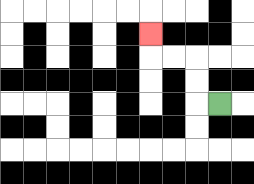{'start': '[9, 4]', 'end': '[6, 1]', 'path_directions': 'L,U,U,L,L,U', 'path_coordinates': '[[9, 4], [8, 4], [8, 3], [8, 2], [7, 2], [6, 2], [6, 1]]'}